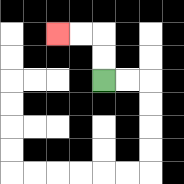{'start': '[4, 3]', 'end': '[2, 1]', 'path_directions': 'U,U,L,L', 'path_coordinates': '[[4, 3], [4, 2], [4, 1], [3, 1], [2, 1]]'}